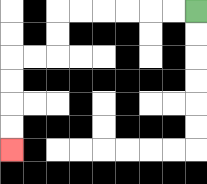{'start': '[8, 0]', 'end': '[0, 6]', 'path_directions': 'L,L,L,L,L,L,D,D,L,L,D,D,D,D', 'path_coordinates': '[[8, 0], [7, 0], [6, 0], [5, 0], [4, 0], [3, 0], [2, 0], [2, 1], [2, 2], [1, 2], [0, 2], [0, 3], [0, 4], [0, 5], [0, 6]]'}